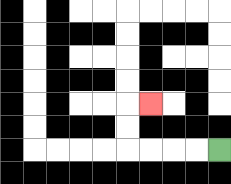{'start': '[9, 6]', 'end': '[6, 4]', 'path_directions': 'L,L,L,L,U,U,R', 'path_coordinates': '[[9, 6], [8, 6], [7, 6], [6, 6], [5, 6], [5, 5], [5, 4], [6, 4]]'}